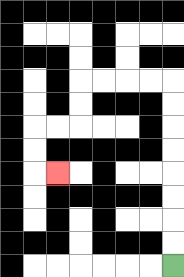{'start': '[7, 11]', 'end': '[2, 7]', 'path_directions': 'U,U,U,U,U,U,U,U,L,L,L,L,D,D,L,L,D,D,R', 'path_coordinates': '[[7, 11], [7, 10], [7, 9], [7, 8], [7, 7], [7, 6], [7, 5], [7, 4], [7, 3], [6, 3], [5, 3], [4, 3], [3, 3], [3, 4], [3, 5], [2, 5], [1, 5], [1, 6], [1, 7], [2, 7]]'}